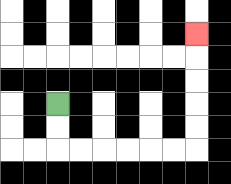{'start': '[2, 4]', 'end': '[8, 1]', 'path_directions': 'D,D,R,R,R,R,R,R,U,U,U,U,U', 'path_coordinates': '[[2, 4], [2, 5], [2, 6], [3, 6], [4, 6], [5, 6], [6, 6], [7, 6], [8, 6], [8, 5], [8, 4], [8, 3], [8, 2], [8, 1]]'}